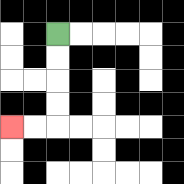{'start': '[2, 1]', 'end': '[0, 5]', 'path_directions': 'D,D,D,D,L,L', 'path_coordinates': '[[2, 1], [2, 2], [2, 3], [2, 4], [2, 5], [1, 5], [0, 5]]'}